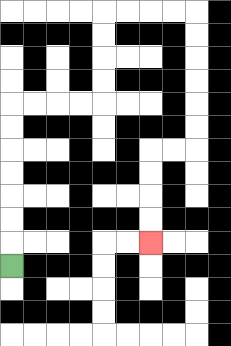{'start': '[0, 11]', 'end': '[6, 10]', 'path_directions': 'U,U,U,U,U,U,U,R,R,R,R,U,U,U,U,R,R,R,R,D,D,D,D,D,D,L,L,D,D,D,D', 'path_coordinates': '[[0, 11], [0, 10], [0, 9], [0, 8], [0, 7], [0, 6], [0, 5], [0, 4], [1, 4], [2, 4], [3, 4], [4, 4], [4, 3], [4, 2], [4, 1], [4, 0], [5, 0], [6, 0], [7, 0], [8, 0], [8, 1], [8, 2], [8, 3], [8, 4], [8, 5], [8, 6], [7, 6], [6, 6], [6, 7], [6, 8], [6, 9], [6, 10]]'}